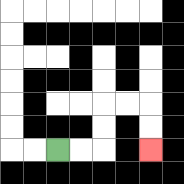{'start': '[2, 6]', 'end': '[6, 6]', 'path_directions': 'R,R,U,U,R,R,D,D', 'path_coordinates': '[[2, 6], [3, 6], [4, 6], [4, 5], [4, 4], [5, 4], [6, 4], [6, 5], [6, 6]]'}